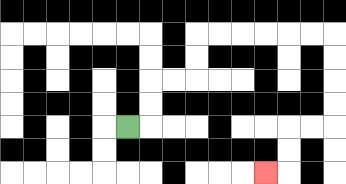{'start': '[5, 5]', 'end': '[11, 7]', 'path_directions': 'R,U,U,R,R,U,U,R,R,R,R,R,R,D,D,D,D,L,L,D,D,L', 'path_coordinates': '[[5, 5], [6, 5], [6, 4], [6, 3], [7, 3], [8, 3], [8, 2], [8, 1], [9, 1], [10, 1], [11, 1], [12, 1], [13, 1], [14, 1], [14, 2], [14, 3], [14, 4], [14, 5], [13, 5], [12, 5], [12, 6], [12, 7], [11, 7]]'}